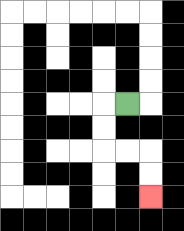{'start': '[5, 4]', 'end': '[6, 8]', 'path_directions': 'L,D,D,R,R,D,D', 'path_coordinates': '[[5, 4], [4, 4], [4, 5], [4, 6], [5, 6], [6, 6], [6, 7], [6, 8]]'}